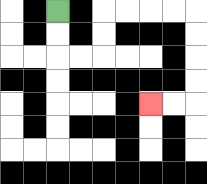{'start': '[2, 0]', 'end': '[6, 4]', 'path_directions': 'D,D,R,R,U,U,R,R,R,R,D,D,D,D,L,L', 'path_coordinates': '[[2, 0], [2, 1], [2, 2], [3, 2], [4, 2], [4, 1], [4, 0], [5, 0], [6, 0], [7, 0], [8, 0], [8, 1], [8, 2], [8, 3], [8, 4], [7, 4], [6, 4]]'}